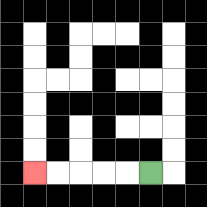{'start': '[6, 7]', 'end': '[1, 7]', 'path_directions': 'L,L,L,L,L', 'path_coordinates': '[[6, 7], [5, 7], [4, 7], [3, 7], [2, 7], [1, 7]]'}